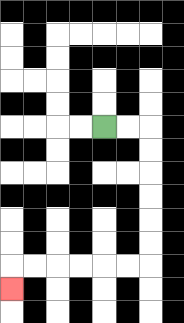{'start': '[4, 5]', 'end': '[0, 12]', 'path_directions': 'R,R,D,D,D,D,D,D,L,L,L,L,L,L,D', 'path_coordinates': '[[4, 5], [5, 5], [6, 5], [6, 6], [6, 7], [6, 8], [6, 9], [6, 10], [6, 11], [5, 11], [4, 11], [3, 11], [2, 11], [1, 11], [0, 11], [0, 12]]'}